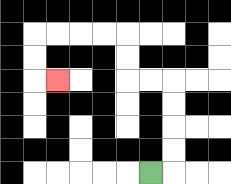{'start': '[6, 7]', 'end': '[2, 3]', 'path_directions': 'R,U,U,U,U,L,L,U,U,L,L,L,L,D,D,R', 'path_coordinates': '[[6, 7], [7, 7], [7, 6], [7, 5], [7, 4], [7, 3], [6, 3], [5, 3], [5, 2], [5, 1], [4, 1], [3, 1], [2, 1], [1, 1], [1, 2], [1, 3], [2, 3]]'}